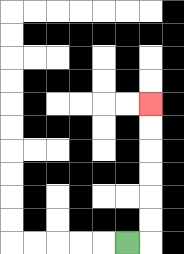{'start': '[5, 10]', 'end': '[6, 4]', 'path_directions': 'R,U,U,U,U,U,U', 'path_coordinates': '[[5, 10], [6, 10], [6, 9], [6, 8], [6, 7], [6, 6], [6, 5], [6, 4]]'}